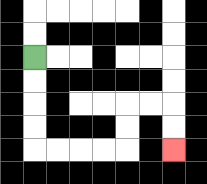{'start': '[1, 2]', 'end': '[7, 6]', 'path_directions': 'D,D,D,D,R,R,R,R,U,U,R,R,D,D', 'path_coordinates': '[[1, 2], [1, 3], [1, 4], [1, 5], [1, 6], [2, 6], [3, 6], [4, 6], [5, 6], [5, 5], [5, 4], [6, 4], [7, 4], [7, 5], [7, 6]]'}